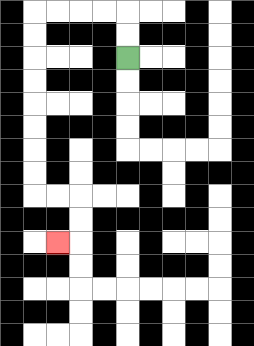{'start': '[5, 2]', 'end': '[2, 10]', 'path_directions': 'U,U,L,L,L,L,D,D,D,D,D,D,D,D,R,R,D,D,L', 'path_coordinates': '[[5, 2], [5, 1], [5, 0], [4, 0], [3, 0], [2, 0], [1, 0], [1, 1], [1, 2], [1, 3], [1, 4], [1, 5], [1, 6], [1, 7], [1, 8], [2, 8], [3, 8], [3, 9], [3, 10], [2, 10]]'}